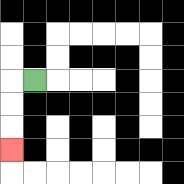{'start': '[1, 3]', 'end': '[0, 6]', 'path_directions': 'L,D,D,D', 'path_coordinates': '[[1, 3], [0, 3], [0, 4], [0, 5], [0, 6]]'}